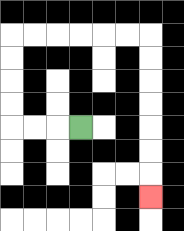{'start': '[3, 5]', 'end': '[6, 8]', 'path_directions': 'L,L,L,U,U,U,U,R,R,R,R,R,R,D,D,D,D,D,D,D', 'path_coordinates': '[[3, 5], [2, 5], [1, 5], [0, 5], [0, 4], [0, 3], [0, 2], [0, 1], [1, 1], [2, 1], [3, 1], [4, 1], [5, 1], [6, 1], [6, 2], [6, 3], [6, 4], [6, 5], [6, 6], [6, 7], [6, 8]]'}